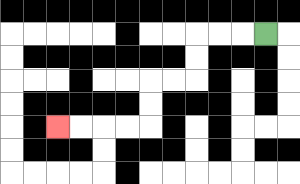{'start': '[11, 1]', 'end': '[2, 5]', 'path_directions': 'L,L,L,D,D,L,L,D,D,L,L,L,L', 'path_coordinates': '[[11, 1], [10, 1], [9, 1], [8, 1], [8, 2], [8, 3], [7, 3], [6, 3], [6, 4], [6, 5], [5, 5], [4, 5], [3, 5], [2, 5]]'}